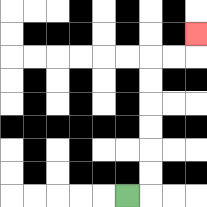{'start': '[5, 8]', 'end': '[8, 1]', 'path_directions': 'R,U,U,U,U,U,U,R,R,U', 'path_coordinates': '[[5, 8], [6, 8], [6, 7], [6, 6], [6, 5], [6, 4], [6, 3], [6, 2], [7, 2], [8, 2], [8, 1]]'}